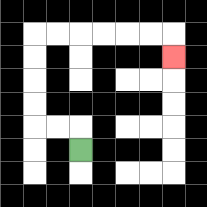{'start': '[3, 6]', 'end': '[7, 2]', 'path_directions': 'U,L,L,U,U,U,U,R,R,R,R,R,R,D', 'path_coordinates': '[[3, 6], [3, 5], [2, 5], [1, 5], [1, 4], [1, 3], [1, 2], [1, 1], [2, 1], [3, 1], [4, 1], [5, 1], [6, 1], [7, 1], [7, 2]]'}